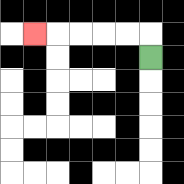{'start': '[6, 2]', 'end': '[1, 1]', 'path_directions': 'U,L,L,L,L,L', 'path_coordinates': '[[6, 2], [6, 1], [5, 1], [4, 1], [3, 1], [2, 1], [1, 1]]'}